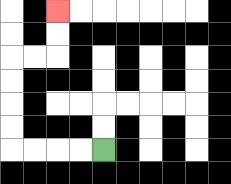{'start': '[4, 6]', 'end': '[2, 0]', 'path_directions': 'L,L,L,L,U,U,U,U,R,R,U,U', 'path_coordinates': '[[4, 6], [3, 6], [2, 6], [1, 6], [0, 6], [0, 5], [0, 4], [0, 3], [0, 2], [1, 2], [2, 2], [2, 1], [2, 0]]'}